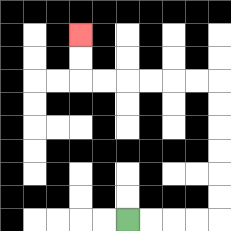{'start': '[5, 9]', 'end': '[3, 1]', 'path_directions': 'R,R,R,R,U,U,U,U,U,U,L,L,L,L,L,L,U,U', 'path_coordinates': '[[5, 9], [6, 9], [7, 9], [8, 9], [9, 9], [9, 8], [9, 7], [9, 6], [9, 5], [9, 4], [9, 3], [8, 3], [7, 3], [6, 3], [5, 3], [4, 3], [3, 3], [3, 2], [3, 1]]'}